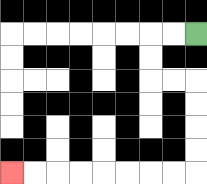{'start': '[8, 1]', 'end': '[0, 7]', 'path_directions': 'L,L,D,D,R,R,D,D,D,D,L,L,L,L,L,L,L,L', 'path_coordinates': '[[8, 1], [7, 1], [6, 1], [6, 2], [6, 3], [7, 3], [8, 3], [8, 4], [8, 5], [8, 6], [8, 7], [7, 7], [6, 7], [5, 7], [4, 7], [3, 7], [2, 7], [1, 7], [0, 7]]'}